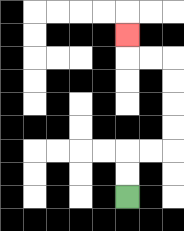{'start': '[5, 8]', 'end': '[5, 1]', 'path_directions': 'U,U,R,R,U,U,U,U,L,L,U', 'path_coordinates': '[[5, 8], [5, 7], [5, 6], [6, 6], [7, 6], [7, 5], [7, 4], [7, 3], [7, 2], [6, 2], [5, 2], [5, 1]]'}